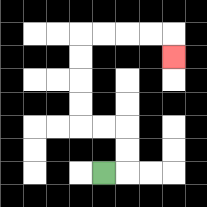{'start': '[4, 7]', 'end': '[7, 2]', 'path_directions': 'R,U,U,L,L,U,U,U,U,R,R,R,R,D', 'path_coordinates': '[[4, 7], [5, 7], [5, 6], [5, 5], [4, 5], [3, 5], [3, 4], [3, 3], [3, 2], [3, 1], [4, 1], [5, 1], [6, 1], [7, 1], [7, 2]]'}